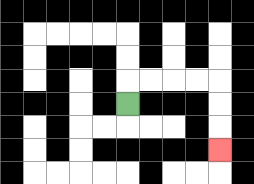{'start': '[5, 4]', 'end': '[9, 6]', 'path_directions': 'U,R,R,R,R,D,D,D', 'path_coordinates': '[[5, 4], [5, 3], [6, 3], [7, 3], [8, 3], [9, 3], [9, 4], [9, 5], [9, 6]]'}